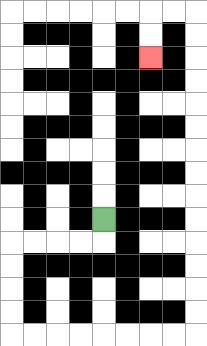{'start': '[4, 9]', 'end': '[6, 2]', 'path_directions': 'D,L,L,L,L,D,D,D,D,R,R,R,R,R,R,R,R,U,U,U,U,U,U,U,U,U,U,U,U,U,U,L,L,D,D', 'path_coordinates': '[[4, 9], [4, 10], [3, 10], [2, 10], [1, 10], [0, 10], [0, 11], [0, 12], [0, 13], [0, 14], [1, 14], [2, 14], [3, 14], [4, 14], [5, 14], [6, 14], [7, 14], [8, 14], [8, 13], [8, 12], [8, 11], [8, 10], [8, 9], [8, 8], [8, 7], [8, 6], [8, 5], [8, 4], [8, 3], [8, 2], [8, 1], [8, 0], [7, 0], [6, 0], [6, 1], [6, 2]]'}